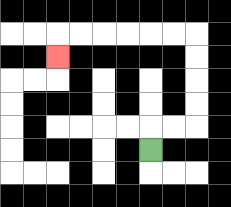{'start': '[6, 6]', 'end': '[2, 2]', 'path_directions': 'U,R,R,U,U,U,U,L,L,L,L,L,L,D', 'path_coordinates': '[[6, 6], [6, 5], [7, 5], [8, 5], [8, 4], [8, 3], [8, 2], [8, 1], [7, 1], [6, 1], [5, 1], [4, 1], [3, 1], [2, 1], [2, 2]]'}